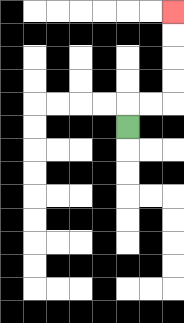{'start': '[5, 5]', 'end': '[7, 0]', 'path_directions': 'U,R,R,U,U,U,U', 'path_coordinates': '[[5, 5], [5, 4], [6, 4], [7, 4], [7, 3], [7, 2], [7, 1], [7, 0]]'}